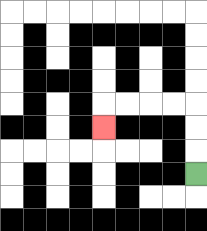{'start': '[8, 7]', 'end': '[4, 5]', 'path_directions': 'U,U,U,L,L,L,L,D', 'path_coordinates': '[[8, 7], [8, 6], [8, 5], [8, 4], [7, 4], [6, 4], [5, 4], [4, 4], [4, 5]]'}